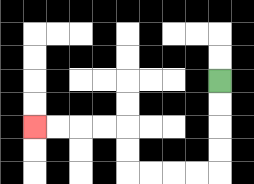{'start': '[9, 3]', 'end': '[1, 5]', 'path_directions': 'D,D,D,D,L,L,L,L,U,U,L,L,L,L', 'path_coordinates': '[[9, 3], [9, 4], [9, 5], [9, 6], [9, 7], [8, 7], [7, 7], [6, 7], [5, 7], [5, 6], [5, 5], [4, 5], [3, 5], [2, 5], [1, 5]]'}